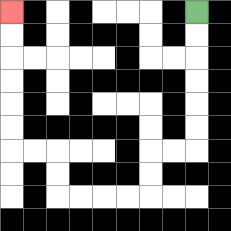{'start': '[8, 0]', 'end': '[0, 0]', 'path_directions': 'D,D,D,D,D,D,L,L,D,D,L,L,L,L,U,U,L,L,U,U,U,U,U,U', 'path_coordinates': '[[8, 0], [8, 1], [8, 2], [8, 3], [8, 4], [8, 5], [8, 6], [7, 6], [6, 6], [6, 7], [6, 8], [5, 8], [4, 8], [3, 8], [2, 8], [2, 7], [2, 6], [1, 6], [0, 6], [0, 5], [0, 4], [0, 3], [0, 2], [0, 1], [0, 0]]'}